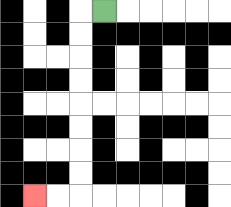{'start': '[4, 0]', 'end': '[1, 8]', 'path_directions': 'L,D,D,D,D,D,D,D,D,L,L', 'path_coordinates': '[[4, 0], [3, 0], [3, 1], [3, 2], [3, 3], [3, 4], [3, 5], [3, 6], [3, 7], [3, 8], [2, 8], [1, 8]]'}